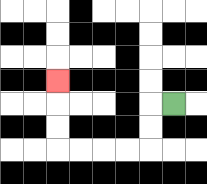{'start': '[7, 4]', 'end': '[2, 3]', 'path_directions': 'L,D,D,L,L,L,L,U,U,U', 'path_coordinates': '[[7, 4], [6, 4], [6, 5], [6, 6], [5, 6], [4, 6], [3, 6], [2, 6], [2, 5], [2, 4], [2, 3]]'}